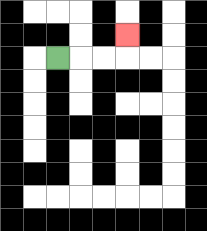{'start': '[2, 2]', 'end': '[5, 1]', 'path_directions': 'R,R,R,U', 'path_coordinates': '[[2, 2], [3, 2], [4, 2], [5, 2], [5, 1]]'}